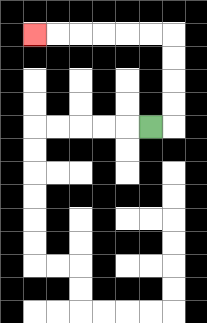{'start': '[6, 5]', 'end': '[1, 1]', 'path_directions': 'R,U,U,U,U,L,L,L,L,L,L', 'path_coordinates': '[[6, 5], [7, 5], [7, 4], [7, 3], [7, 2], [7, 1], [6, 1], [5, 1], [4, 1], [3, 1], [2, 1], [1, 1]]'}